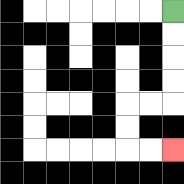{'start': '[7, 0]', 'end': '[7, 6]', 'path_directions': 'D,D,D,D,L,L,D,D,R,R', 'path_coordinates': '[[7, 0], [7, 1], [7, 2], [7, 3], [7, 4], [6, 4], [5, 4], [5, 5], [5, 6], [6, 6], [7, 6]]'}